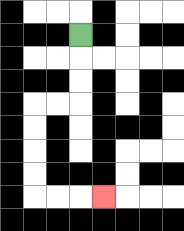{'start': '[3, 1]', 'end': '[4, 8]', 'path_directions': 'D,D,D,L,L,D,D,D,D,R,R,R', 'path_coordinates': '[[3, 1], [3, 2], [3, 3], [3, 4], [2, 4], [1, 4], [1, 5], [1, 6], [1, 7], [1, 8], [2, 8], [3, 8], [4, 8]]'}